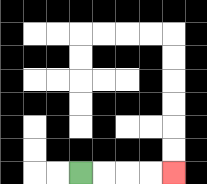{'start': '[3, 7]', 'end': '[7, 7]', 'path_directions': 'R,R,R,R', 'path_coordinates': '[[3, 7], [4, 7], [5, 7], [6, 7], [7, 7]]'}